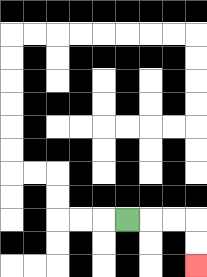{'start': '[5, 9]', 'end': '[8, 11]', 'path_directions': 'R,R,R,D,D', 'path_coordinates': '[[5, 9], [6, 9], [7, 9], [8, 9], [8, 10], [8, 11]]'}